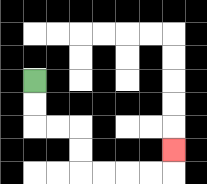{'start': '[1, 3]', 'end': '[7, 6]', 'path_directions': 'D,D,R,R,D,D,R,R,R,R,U', 'path_coordinates': '[[1, 3], [1, 4], [1, 5], [2, 5], [3, 5], [3, 6], [3, 7], [4, 7], [5, 7], [6, 7], [7, 7], [7, 6]]'}